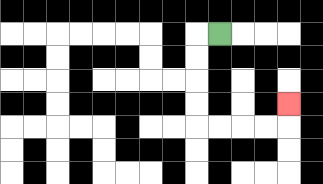{'start': '[9, 1]', 'end': '[12, 4]', 'path_directions': 'L,D,D,D,D,R,R,R,R,U', 'path_coordinates': '[[9, 1], [8, 1], [8, 2], [8, 3], [8, 4], [8, 5], [9, 5], [10, 5], [11, 5], [12, 5], [12, 4]]'}